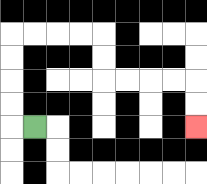{'start': '[1, 5]', 'end': '[8, 5]', 'path_directions': 'L,U,U,U,U,R,R,R,R,D,D,R,R,R,R,D,D', 'path_coordinates': '[[1, 5], [0, 5], [0, 4], [0, 3], [0, 2], [0, 1], [1, 1], [2, 1], [3, 1], [4, 1], [4, 2], [4, 3], [5, 3], [6, 3], [7, 3], [8, 3], [8, 4], [8, 5]]'}